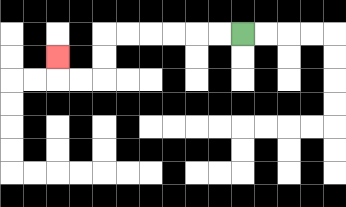{'start': '[10, 1]', 'end': '[2, 2]', 'path_directions': 'L,L,L,L,L,L,D,D,L,L,U', 'path_coordinates': '[[10, 1], [9, 1], [8, 1], [7, 1], [6, 1], [5, 1], [4, 1], [4, 2], [4, 3], [3, 3], [2, 3], [2, 2]]'}